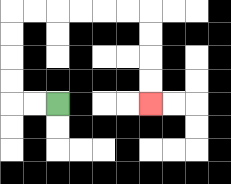{'start': '[2, 4]', 'end': '[6, 4]', 'path_directions': 'L,L,U,U,U,U,R,R,R,R,R,R,D,D,D,D', 'path_coordinates': '[[2, 4], [1, 4], [0, 4], [0, 3], [0, 2], [0, 1], [0, 0], [1, 0], [2, 0], [3, 0], [4, 0], [5, 0], [6, 0], [6, 1], [6, 2], [6, 3], [6, 4]]'}